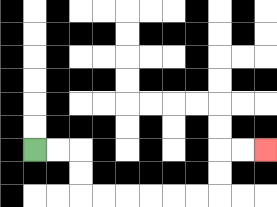{'start': '[1, 6]', 'end': '[11, 6]', 'path_directions': 'R,R,D,D,R,R,R,R,R,R,U,U,R,R', 'path_coordinates': '[[1, 6], [2, 6], [3, 6], [3, 7], [3, 8], [4, 8], [5, 8], [6, 8], [7, 8], [8, 8], [9, 8], [9, 7], [9, 6], [10, 6], [11, 6]]'}